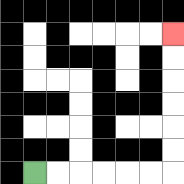{'start': '[1, 7]', 'end': '[7, 1]', 'path_directions': 'R,R,R,R,R,R,U,U,U,U,U,U', 'path_coordinates': '[[1, 7], [2, 7], [3, 7], [4, 7], [5, 7], [6, 7], [7, 7], [7, 6], [7, 5], [7, 4], [7, 3], [7, 2], [7, 1]]'}